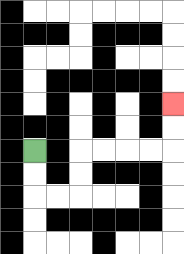{'start': '[1, 6]', 'end': '[7, 4]', 'path_directions': 'D,D,R,R,U,U,R,R,R,R,U,U', 'path_coordinates': '[[1, 6], [1, 7], [1, 8], [2, 8], [3, 8], [3, 7], [3, 6], [4, 6], [5, 6], [6, 6], [7, 6], [7, 5], [7, 4]]'}